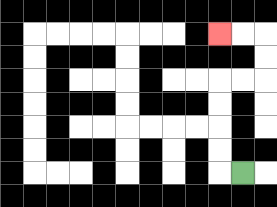{'start': '[10, 7]', 'end': '[9, 1]', 'path_directions': 'L,U,U,U,U,R,R,U,U,L,L', 'path_coordinates': '[[10, 7], [9, 7], [9, 6], [9, 5], [9, 4], [9, 3], [10, 3], [11, 3], [11, 2], [11, 1], [10, 1], [9, 1]]'}